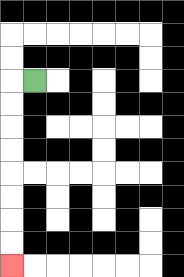{'start': '[1, 3]', 'end': '[0, 11]', 'path_directions': 'L,D,D,D,D,D,D,D,D', 'path_coordinates': '[[1, 3], [0, 3], [0, 4], [0, 5], [0, 6], [0, 7], [0, 8], [0, 9], [0, 10], [0, 11]]'}